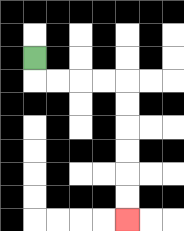{'start': '[1, 2]', 'end': '[5, 9]', 'path_directions': 'D,R,R,R,R,D,D,D,D,D,D', 'path_coordinates': '[[1, 2], [1, 3], [2, 3], [3, 3], [4, 3], [5, 3], [5, 4], [5, 5], [5, 6], [5, 7], [5, 8], [5, 9]]'}